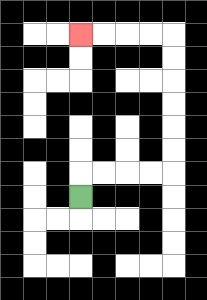{'start': '[3, 8]', 'end': '[3, 1]', 'path_directions': 'U,R,R,R,R,U,U,U,U,U,U,L,L,L,L', 'path_coordinates': '[[3, 8], [3, 7], [4, 7], [5, 7], [6, 7], [7, 7], [7, 6], [7, 5], [7, 4], [7, 3], [7, 2], [7, 1], [6, 1], [5, 1], [4, 1], [3, 1]]'}